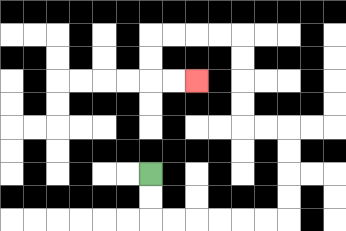{'start': '[6, 7]', 'end': '[8, 3]', 'path_directions': 'D,D,R,R,R,R,R,R,U,U,U,U,L,L,U,U,U,U,L,L,L,L,D,D,R,R', 'path_coordinates': '[[6, 7], [6, 8], [6, 9], [7, 9], [8, 9], [9, 9], [10, 9], [11, 9], [12, 9], [12, 8], [12, 7], [12, 6], [12, 5], [11, 5], [10, 5], [10, 4], [10, 3], [10, 2], [10, 1], [9, 1], [8, 1], [7, 1], [6, 1], [6, 2], [6, 3], [7, 3], [8, 3]]'}